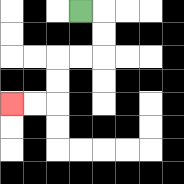{'start': '[3, 0]', 'end': '[0, 4]', 'path_directions': 'R,D,D,L,L,D,D,L,L', 'path_coordinates': '[[3, 0], [4, 0], [4, 1], [4, 2], [3, 2], [2, 2], [2, 3], [2, 4], [1, 4], [0, 4]]'}